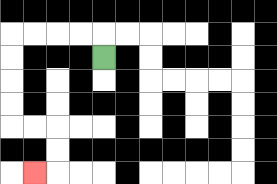{'start': '[4, 2]', 'end': '[1, 7]', 'path_directions': 'U,L,L,L,L,D,D,D,D,R,R,D,D,L', 'path_coordinates': '[[4, 2], [4, 1], [3, 1], [2, 1], [1, 1], [0, 1], [0, 2], [0, 3], [0, 4], [0, 5], [1, 5], [2, 5], [2, 6], [2, 7], [1, 7]]'}